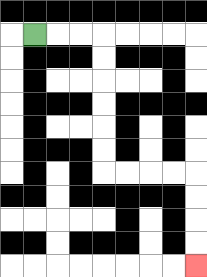{'start': '[1, 1]', 'end': '[8, 11]', 'path_directions': 'R,R,R,D,D,D,D,D,D,R,R,R,R,D,D,D,D', 'path_coordinates': '[[1, 1], [2, 1], [3, 1], [4, 1], [4, 2], [4, 3], [4, 4], [4, 5], [4, 6], [4, 7], [5, 7], [6, 7], [7, 7], [8, 7], [8, 8], [8, 9], [8, 10], [8, 11]]'}